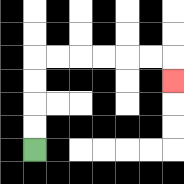{'start': '[1, 6]', 'end': '[7, 3]', 'path_directions': 'U,U,U,U,R,R,R,R,R,R,D', 'path_coordinates': '[[1, 6], [1, 5], [1, 4], [1, 3], [1, 2], [2, 2], [3, 2], [4, 2], [5, 2], [6, 2], [7, 2], [7, 3]]'}